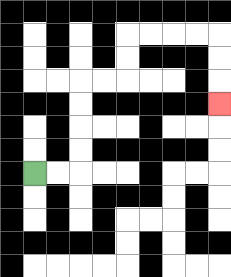{'start': '[1, 7]', 'end': '[9, 4]', 'path_directions': 'R,R,U,U,U,U,R,R,U,U,R,R,R,R,D,D,D', 'path_coordinates': '[[1, 7], [2, 7], [3, 7], [3, 6], [3, 5], [3, 4], [3, 3], [4, 3], [5, 3], [5, 2], [5, 1], [6, 1], [7, 1], [8, 1], [9, 1], [9, 2], [9, 3], [9, 4]]'}